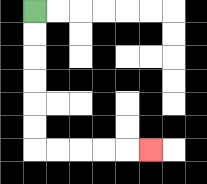{'start': '[1, 0]', 'end': '[6, 6]', 'path_directions': 'D,D,D,D,D,D,R,R,R,R,R', 'path_coordinates': '[[1, 0], [1, 1], [1, 2], [1, 3], [1, 4], [1, 5], [1, 6], [2, 6], [3, 6], [4, 6], [5, 6], [6, 6]]'}